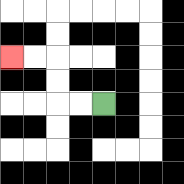{'start': '[4, 4]', 'end': '[0, 2]', 'path_directions': 'L,L,U,U,L,L', 'path_coordinates': '[[4, 4], [3, 4], [2, 4], [2, 3], [2, 2], [1, 2], [0, 2]]'}